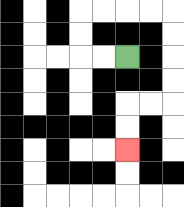{'start': '[5, 2]', 'end': '[5, 6]', 'path_directions': 'L,L,U,U,R,R,R,R,D,D,D,D,L,L,D,D', 'path_coordinates': '[[5, 2], [4, 2], [3, 2], [3, 1], [3, 0], [4, 0], [5, 0], [6, 0], [7, 0], [7, 1], [7, 2], [7, 3], [7, 4], [6, 4], [5, 4], [5, 5], [5, 6]]'}